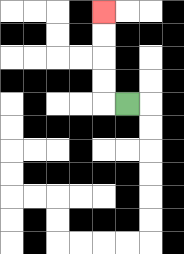{'start': '[5, 4]', 'end': '[4, 0]', 'path_directions': 'L,U,U,U,U', 'path_coordinates': '[[5, 4], [4, 4], [4, 3], [4, 2], [4, 1], [4, 0]]'}